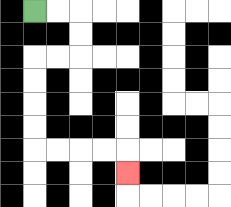{'start': '[1, 0]', 'end': '[5, 7]', 'path_directions': 'R,R,D,D,L,L,D,D,D,D,R,R,R,R,D', 'path_coordinates': '[[1, 0], [2, 0], [3, 0], [3, 1], [3, 2], [2, 2], [1, 2], [1, 3], [1, 4], [1, 5], [1, 6], [2, 6], [3, 6], [4, 6], [5, 6], [5, 7]]'}